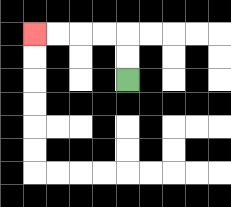{'start': '[5, 3]', 'end': '[1, 1]', 'path_directions': 'U,U,L,L,L,L', 'path_coordinates': '[[5, 3], [5, 2], [5, 1], [4, 1], [3, 1], [2, 1], [1, 1]]'}